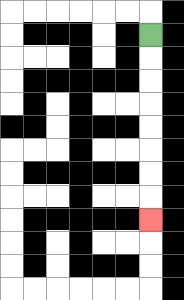{'start': '[6, 1]', 'end': '[6, 9]', 'path_directions': 'D,D,D,D,D,D,D,D', 'path_coordinates': '[[6, 1], [6, 2], [6, 3], [6, 4], [6, 5], [6, 6], [6, 7], [6, 8], [6, 9]]'}